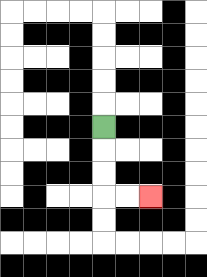{'start': '[4, 5]', 'end': '[6, 8]', 'path_directions': 'D,D,D,R,R', 'path_coordinates': '[[4, 5], [4, 6], [4, 7], [4, 8], [5, 8], [6, 8]]'}